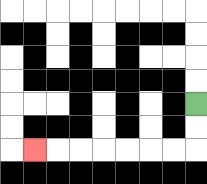{'start': '[8, 4]', 'end': '[1, 6]', 'path_directions': 'D,D,L,L,L,L,L,L,L', 'path_coordinates': '[[8, 4], [8, 5], [8, 6], [7, 6], [6, 6], [5, 6], [4, 6], [3, 6], [2, 6], [1, 6]]'}